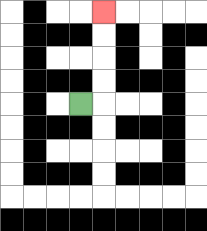{'start': '[3, 4]', 'end': '[4, 0]', 'path_directions': 'R,U,U,U,U', 'path_coordinates': '[[3, 4], [4, 4], [4, 3], [4, 2], [4, 1], [4, 0]]'}